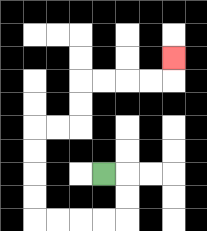{'start': '[4, 7]', 'end': '[7, 2]', 'path_directions': 'R,D,D,L,L,L,L,U,U,U,U,R,R,U,U,R,R,R,R,U', 'path_coordinates': '[[4, 7], [5, 7], [5, 8], [5, 9], [4, 9], [3, 9], [2, 9], [1, 9], [1, 8], [1, 7], [1, 6], [1, 5], [2, 5], [3, 5], [3, 4], [3, 3], [4, 3], [5, 3], [6, 3], [7, 3], [7, 2]]'}